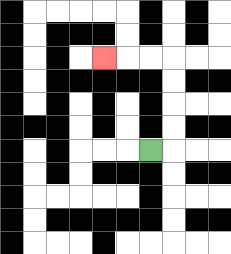{'start': '[6, 6]', 'end': '[4, 2]', 'path_directions': 'R,U,U,U,U,L,L,L', 'path_coordinates': '[[6, 6], [7, 6], [7, 5], [7, 4], [7, 3], [7, 2], [6, 2], [5, 2], [4, 2]]'}